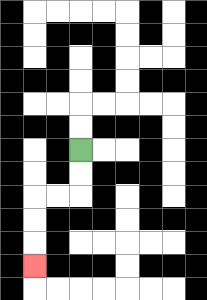{'start': '[3, 6]', 'end': '[1, 11]', 'path_directions': 'D,D,L,L,D,D,D', 'path_coordinates': '[[3, 6], [3, 7], [3, 8], [2, 8], [1, 8], [1, 9], [1, 10], [1, 11]]'}